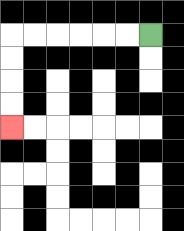{'start': '[6, 1]', 'end': '[0, 5]', 'path_directions': 'L,L,L,L,L,L,D,D,D,D', 'path_coordinates': '[[6, 1], [5, 1], [4, 1], [3, 1], [2, 1], [1, 1], [0, 1], [0, 2], [0, 3], [0, 4], [0, 5]]'}